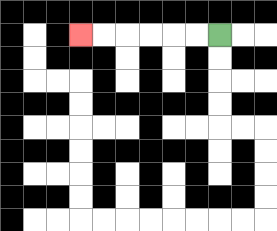{'start': '[9, 1]', 'end': '[3, 1]', 'path_directions': 'L,L,L,L,L,L', 'path_coordinates': '[[9, 1], [8, 1], [7, 1], [6, 1], [5, 1], [4, 1], [3, 1]]'}